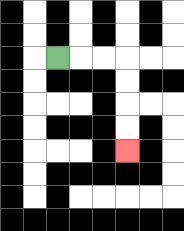{'start': '[2, 2]', 'end': '[5, 6]', 'path_directions': 'R,R,R,D,D,D,D', 'path_coordinates': '[[2, 2], [3, 2], [4, 2], [5, 2], [5, 3], [5, 4], [5, 5], [5, 6]]'}